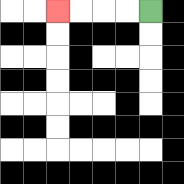{'start': '[6, 0]', 'end': '[2, 0]', 'path_directions': 'L,L,L,L', 'path_coordinates': '[[6, 0], [5, 0], [4, 0], [3, 0], [2, 0]]'}